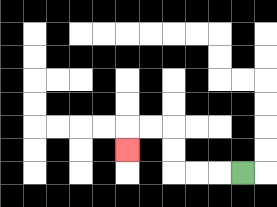{'start': '[10, 7]', 'end': '[5, 6]', 'path_directions': 'L,L,L,U,U,L,L,D', 'path_coordinates': '[[10, 7], [9, 7], [8, 7], [7, 7], [7, 6], [7, 5], [6, 5], [5, 5], [5, 6]]'}